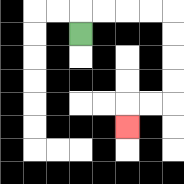{'start': '[3, 1]', 'end': '[5, 5]', 'path_directions': 'U,R,R,R,R,D,D,D,D,L,L,D', 'path_coordinates': '[[3, 1], [3, 0], [4, 0], [5, 0], [6, 0], [7, 0], [7, 1], [7, 2], [7, 3], [7, 4], [6, 4], [5, 4], [5, 5]]'}